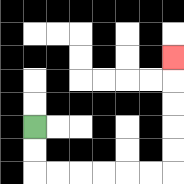{'start': '[1, 5]', 'end': '[7, 2]', 'path_directions': 'D,D,R,R,R,R,R,R,U,U,U,U,U', 'path_coordinates': '[[1, 5], [1, 6], [1, 7], [2, 7], [3, 7], [4, 7], [5, 7], [6, 7], [7, 7], [7, 6], [7, 5], [7, 4], [7, 3], [7, 2]]'}